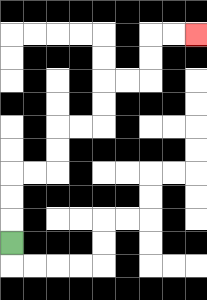{'start': '[0, 10]', 'end': '[8, 1]', 'path_directions': 'U,U,U,R,R,U,U,R,R,U,U,R,R,U,U,R,R', 'path_coordinates': '[[0, 10], [0, 9], [0, 8], [0, 7], [1, 7], [2, 7], [2, 6], [2, 5], [3, 5], [4, 5], [4, 4], [4, 3], [5, 3], [6, 3], [6, 2], [6, 1], [7, 1], [8, 1]]'}